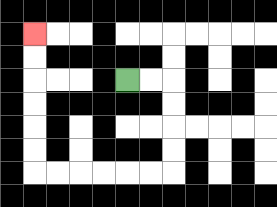{'start': '[5, 3]', 'end': '[1, 1]', 'path_directions': 'R,R,D,D,D,D,L,L,L,L,L,L,U,U,U,U,U,U', 'path_coordinates': '[[5, 3], [6, 3], [7, 3], [7, 4], [7, 5], [7, 6], [7, 7], [6, 7], [5, 7], [4, 7], [3, 7], [2, 7], [1, 7], [1, 6], [1, 5], [1, 4], [1, 3], [1, 2], [1, 1]]'}